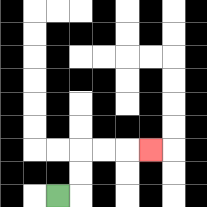{'start': '[2, 8]', 'end': '[6, 6]', 'path_directions': 'R,U,U,R,R,R', 'path_coordinates': '[[2, 8], [3, 8], [3, 7], [3, 6], [4, 6], [5, 6], [6, 6]]'}